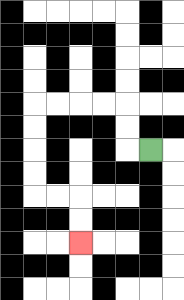{'start': '[6, 6]', 'end': '[3, 10]', 'path_directions': 'L,U,U,L,L,L,L,D,D,D,D,R,R,D,D', 'path_coordinates': '[[6, 6], [5, 6], [5, 5], [5, 4], [4, 4], [3, 4], [2, 4], [1, 4], [1, 5], [1, 6], [1, 7], [1, 8], [2, 8], [3, 8], [3, 9], [3, 10]]'}